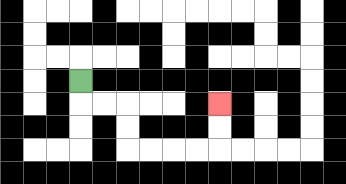{'start': '[3, 3]', 'end': '[9, 4]', 'path_directions': 'D,R,R,D,D,R,R,R,R,U,U', 'path_coordinates': '[[3, 3], [3, 4], [4, 4], [5, 4], [5, 5], [5, 6], [6, 6], [7, 6], [8, 6], [9, 6], [9, 5], [9, 4]]'}